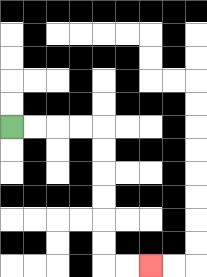{'start': '[0, 5]', 'end': '[6, 11]', 'path_directions': 'R,R,R,R,D,D,D,D,D,D,R,R', 'path_coordinates': '[[0, 5], [1, 5], [2, 5], [3, 5], [4, 5], [4, 6], [4, 7], [4, 8], [4, 9], [4, 10], [4, 11], [5, 11], [6, 11]]'}